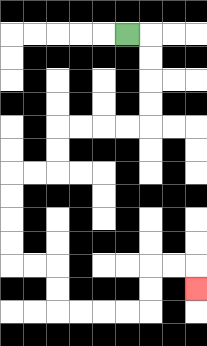{'start': '[5, 1]', 'end': '[8, 12]', 'path_directions': 'R,D,D,D,D,L,L,L,L,D,D,L,L,D,D,D,D,R,R,D,D,R,R,R,R,U,U,R,R,D', 'path_coordinates': '[[5, 1], [6, 1], [6, 2], [6, 3], [6, 4], [6, 5], [5, 5], [4, 5], [3, 5], [2, 5], [2, 6], [2, 7], [1, 7], [0, 7], [0, 8], [0, 9], [0, 10], [0, 11], [1, 11], [2, 11], [2, 12], [2, 13], [3, 13], [4, 13], [5, 13], [6, 13], [6, 12], [6, 11], [7, 11], [8, 11], [8, 12]]'}